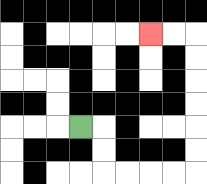{'start': '[3, 5]', 'end': '[6, 1]', 'path_directions': 'R,D,D,R,R,R,R,U,U,U,U,U,U,L,L', 'path_coordinates': '[[3, 5], [4, 5], [4, 6], [4, 7], [5, 7], [6, 7], [7, 7], [8, 7], [8, 6], [8, 5], [8, 4], [8, 3], [8, 2], [8, 1], [7, 1], [6, 1]]'}